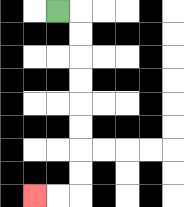{'start': '[2, 0]', 'end': '[1, 8]', 'path_directions': 'R,D,D,D,D,D,D,D,D,L,L', 'path_coordinates': '[[2, 0], [3, 0], [3, 1], [3, 2], [3, 3], [3, 4], [3, 5], [3, 6], [3, 7], [3, 8], [2, 8], [1, 8]]'}